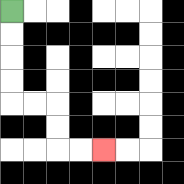{'start': '[0, 0]', 'end': '[4, 6]', 'path_directions': 'D,D,D,D,R,R,D,D,R,R', 'path_coordinates': '[[0, 0], [0, 1], [0, 2], [0, 3], [0, 4], [1, 4], [2, 4], [2, 5], [2, 6], [3, 6], [4, 6]]'}